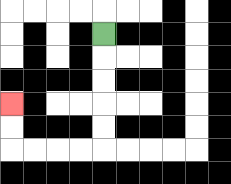{'start': '[4, 1]', 'end': '[0, 4]', 'path_directions': 'D,D,D,D,D,L,L,L,L,U,U', 'path_coordinates': '[[4, 1], [4, 2], [4, 3], [4, 4], [4, 5], [4, 6], [3, 6], [2, 6], [1, 6], [0, 6], [0, 5], [0, 4]]'}